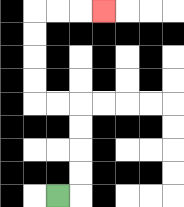{'start': '[2, 8]', 'end': '[4, 0]', 'path_directions': 'R,U,U,U,U,L,L,U,U,U,U,R,R,R', 'path_coordinates': '[[2, 8], [3, 8], [3, 7], [3, 6], [3, 5], [3, 4], [2, 4], [1, 4], [1, 3], [1, 2], [1, 1], [1, 0], [2, 0], [3, 0], [4, 0]]'}